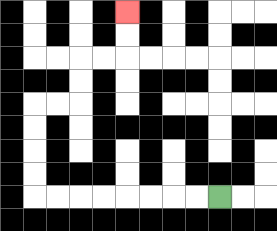{'start': '[9, 8]', 'end': '[5, 0]', 'path_directions': 'L,L,L,L,L,L,L,L,U,U,U,U,R,R,U,U,R,R,U,U', 'path_coordinates': '[[9, 8], [8, 8], [7, 8], [6, 8], [5, 8], [4, 8], [3, 8], [2, 8], [1, 8], [1, 7], [1, 6], [1, 5], [1, 4], [2, 4], [3, 4], [3, 3], [3, 2], [4, 2], [5, 2], [5, 1], [5, 0]]'}